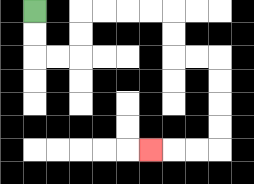{'start': '[1, 0]', 'end': '[6, 6]', 'path_directions': 'D,D,R,R,U,U,R,R,R,R,D,D,R,R,D,D,D,D,L,L,L', 'path_coordinates': '[[1, 0], [1, 1], [1, 2], [2, 2], [3, 2], [3, 1], [3, 0], [4, 0], [5, 0], [6, 0], [7, 0], [7, 1], [7, 2], [8, 2], [9, 2], [9, 3], [9, 4], [9, 5], [9, 6], [8, 6], [7, 6], [6, 6]]'}